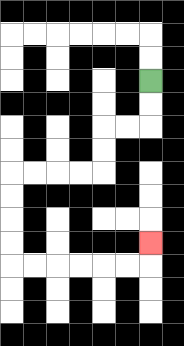{'start': '[6, 3]', 'end': '[6, 10]', 'path_directions': 'D,D,L,L,D,D,L,L,L,L,D,D,D,D,R,R,R,R,R,R,U', 'path_coordinates': '[[6, 3], [6, 4], [6, 5], [5, 5], [4, 5], [4, 6], [4, 7], [3, 7], [2, 7], [1, 7], [0, 7], [0, 8], [0, 9], [0, 10], [0, 11], [1, 11], [2, 11], [3, 11], [4, 11], [5, 11], [6, 11], [6, 10]]'}